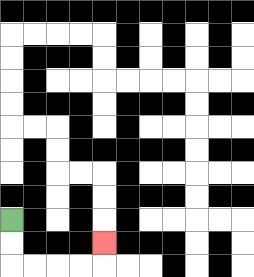{'start': '[0, 9]', 'end': '[4, 10]', 'path_directions': 'D,D,R,R,R,R,U', 'path_coordinates': '[[0, 9], [0, 10], [0, 11], [1, 11], [2, 11], [3, 11], [4, 11], [4, 10]]'}